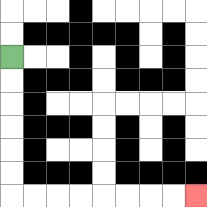{'start': '[0, 2]', 'end': '[8, 8]', 'path_directions': 'D,D,D,D,D,D,R,R,R,R,R,R,R,R', 'path_coordinates': '[[0, 2], [0, 3], [0, 4], [0, 5], [0, 6], [0, 7], [0, 8], [1, 8], [2, 8], [3, 8], [4, 8], [5, 8], [6, 8], [7, 8], [8, 8]]'}